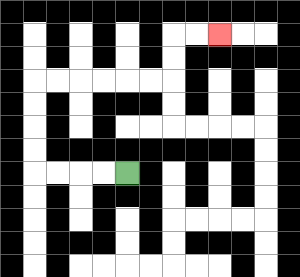{'start': '[5, 7]', 'end': '[9, 1]', 'path_directions': 'L,L,L,L,U,U,U,U,R,R,R,R,R,R,U,U,R,R', 'path_coordinates': '[[5, 7], [4, 7], [3, 7], [2, 7], [1, 7], [1, 6], [1, 5], [1, 4], [1, 3], [2, 3], [3, 3], [4, 3], [5, 3], [6, 3], [7, 3], [7, 2], [7, 1], [8, 1], [9, 1]]'}